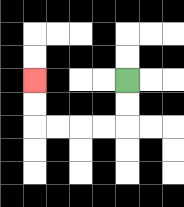{'start': '[5, 3]', 'end': '[1, 3]', 'path_directions': 'D,D,L,L,L,L,U,U', 'path_coordinates': '[[5, 3], [5, 4], [5, 5], [4, 5], [3, 5], [2, 5], [1, 5], [1, 4], [1, 3]]'}